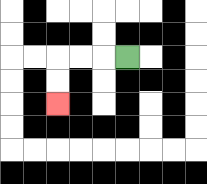{'start': '[5, 2]', 'end': '[2, 4]', 'path_directions': 'L,L,L,D,D', 'path_coordinates': '[[5, 2], [4, 2], [3, 2], [2, 2], [2, 3], [2, 4]]'}